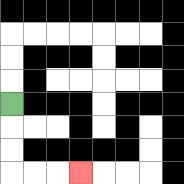{'start': '[0, 4]', 'end': '[3, 7]', 'path_directions': 'D,D,D,R,R,R', 'path_coordinates': '[[0, 4], [0, 5], [0, 6], [0, 7], [1, 7], [2, 7], [3, 7]]'}